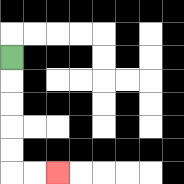{'start': '[0, 2]', 'end': '[2, 7]', 'path_directions': 'D,D,D,D,D,R,R', 'path_coordinates': '[[0, 2], [0, 3], [0, 4], [0, 5], [0, 6], [0, 7], [1, 7], [2, 7]]'}